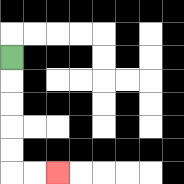{'start': '[0, 2]', 'end': '[2, 7]', 'path_directions': 'D,D,D,D,D,R,R', 'path_coordinates': '[[0, 2], [0, 3], [0, 4], [0, 5], [0, 6], [0, 7], [1, 7], [2, 7]]'}